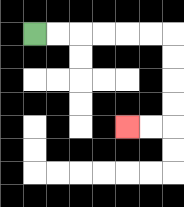{'start': '[1, 1]', 'end': '[5, 5]', 'path_directions': 'R,R,R,R,R,R,D,D,D,D,L,L', 'path_coordinates': '[[1, 1], [2, 1], [3, 1], [4, 1], [5, 1], [6, 1], [7, 1], [7, 2], [7, 3], [7, 4], [7, 5], [6, 5], [5, 5]]'}